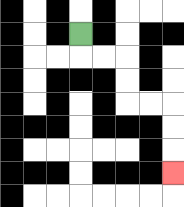{'start': '[3, 1]', 'end': '[7, 7]', 'path_directions': 'D,R,R,D,D,R,R,D,D,D', 'path_coordinates': '[[3, 1], [3, 2], [4, 2], [5, 2], [5, 3], [5, 4], [6, 4], [7, 4], [7, 5], [7, 6], [7, 7]]'}